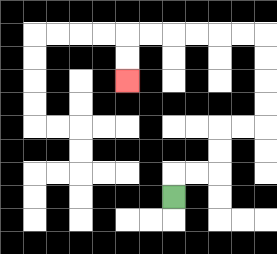{'start': '[7, 8]', 'end': '[5, 3]', 'path_directions': 'U,R,R,U,U,R,R,U,U,U,U,L,L,L,L,L,L,D,D', 'path_coordinates': '[[7, 8], [7, 7], [8, 7], [9, 7], [9, 6], [9, 5], [10, 5], [11, 5], [11, 4], [11, 3], [11, 2], [11, 1], [10, 1], [9, 1], [8, 1], [7, 1], [6, 1], [5, 1], [5, 2], [5, 3]]'}